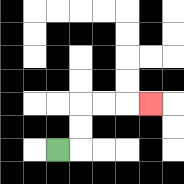{'start': '[2, 6]', 'end': '[6, 4]', 'path_directions': 'R,U,U,R,R,R', 'path_coordinates': '[[2, 6], [3, 6], [3, 5], [3, 4], [4, 4], [5, 4], [6, 4]]'}